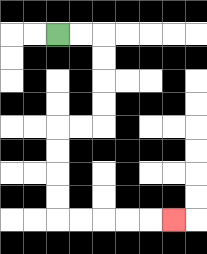{'start': '[2, 1]', 'end': '[7, 9]', 'path_directions': 'R,R,D,D,D,D,L,L,D,D,D,D,R,R,R,R,R', 'path_coordinates': '[[2, 1], [3, 1], [4, 1], [4, 2], [4, 3], [4, 4], [4, 5], [3, 5], [2, 5], [2, 6], [2, 7], [2, 8], [2, 9], [3, 9], [4, 9], [5, 9], [6, 9], [7, 9]]'}